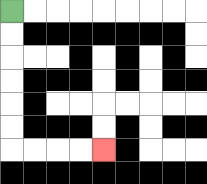{'start': '[0, 0]', 'end': '[4, 6]', 'path_directions': 'D,D,D,D,D,D,R,R,R,R', 'path_coordinates': '[[0, 0], [0, 1], [0, 2], [0, 3], [0, 4], [0, 5], [0, 6], [1, 6], [2, 6], [3, 6], [4, 6]]'}